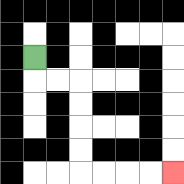{'start': '[1, 2]', 'end': '[7, 7]', 'path_directions': 'D,R,R,D,D,D,D,R,R,R,R', 'path_coordinates': '[[1, 2], [1, 3], [2, 3], [3, 3], [3, 4], [3, 5], [3, 6], [3, 7], [4, 7], [5, 7], [6, 7], [7, 7]]'}